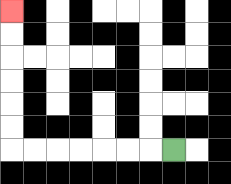{'start': '[7, 6]', 'end': '[0, 0]', 'path_directions': 'L,L,L,L,L,L,L,U,U,U,U,U,U', 'path_coordinates': '[[7, 6], [6, 6], [5, 6], [4, 6], [3, 6], [2, 6], [1, 6], [0, 6], [0, 5], [0, 4], [0, 3], [0, 2], [0, 1], [0, 0]]'}